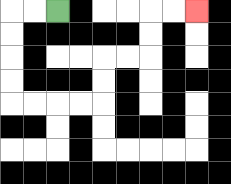{'start': '[2, 0]', 'end': '[8, 0]', 'path_directions': 'L,L,D,D,D,D,R,R,R,R,U,U,R,R,U,U,R,R', 'path_coordinates': '[[2, 0], [1, 0], [0, 0], [0, 1], [0, 2], [0, 3], [0, 4], [1, 4], [2, 4], [3, 4], [4, 4], [4, 3], [4, 2], [5, 2], [6, 2], [6, 1], [6, 0], [7, 0], [8, 0]]'}